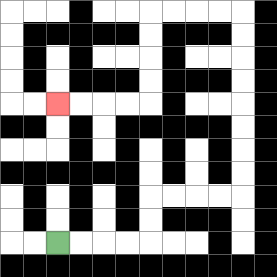{'start': '[2, 10]', 'end': '[2, 4]', 'path_directions': 'R,R,R,R,U,U,R,R,R,R,U,U,U,U,U,U,U,U,L,L,L,L,D,D,D,D,L,L,L,L', 'path_coordinates': '[[2, 10], [3, 10], [4, 10], [5, 10], [6, 10], [6, 9], [6, 8], [7, 8], [8, 8], [9, 8], [10, 8], [10, 7], [10, 6], [10, 5], [10, 4], [10, 3], [10, 2], [10, 1], [10, 0], [9, 0], [8, 0], [7, 0], [6, 0], [6, 1], [6, 2], [6, 3], [6, 4], [5, 4], [4, 4], [3, 4], [2, 4]]'}